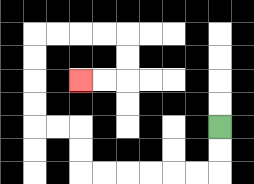{'start': '[9, 5]', 'end': '[3, 3]', 'path_directions': 'D,D,L,L,L,L,L,L,U,U,L,L,U,U,U,U,R,R,R,R,D,D,L,L', 'path_coordinates': '[[9, 5], [9, 6], [9, 7], [8, 7], [7, 7], [6, 7], [5, 7], [4, 7], [3, 7], [3, 6], [3, 5], [2, 5], [1, 5], [1, 4], [1, 3], [1, 2], [1, 1], [2, 1], [3, 1], [4, 1], [5, 1], [5, 2], [5, 3], [4, 3], [3, 3]]'}